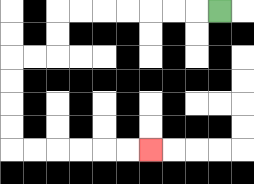{'start': '[9, 0]', 'end': '[6, 6]', 'path_directions': 'L,L,L,L,L,L,L,D,D,L,L,D,D,D,D,R,R,R,R,R,R', 'path_coordinates': '[[9, 0], [8, 0], [7, 0], [6, 0], [5, 0], [4, 0], [3, 0], [2, 0], [2, 1], [2, 2], [1, 2], [0, 2], [0, 3], [0, 4], [0, 5], [0, 6], [1, 6], [2, 6], [3, 6], [4, 6], [5, 6], [6, 6]]'}